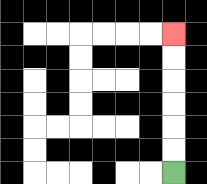{'start': '[7, 7]', 'end': '[7, 1]', 'path_directions': 'U,U,U,U,U,U', 'path_coordinates': '[[7, 7], [7, 6], [7, 5], [7, 4], [7, 3], [7, 2], [7, 1]]'}